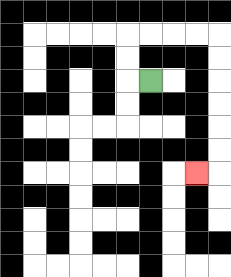{'start': '[6, 3]', 'end': '[8, 7]', 'path_directions': 'L,U,U,R,R,R,R,D,D,D,D,D,D,L', 'path_coordinates': '[[6, 3], [5, 3], [5, 2], [5, 1], [6, 1], [7, 1], [8, 1], [9, 1], [9, 2], [9, 3], [9, 4], [9, 5], [9, 6], [9, 7], [8, 7]]'}